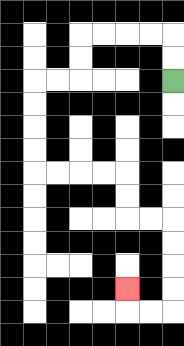{'start': '[7, 3]', 'end': '[5, 12]', 'path_directions': 'U,U,L,L,L,L,D,D,L,L,D,D,D,D,R,R,R,R,D,D,R,R,D,D,D,D,L,L,U', 'path_coordinates': '[[7, 3], [7, 2], [7, 1], [6, 1], [5, 1], [4, 1], [3, 1], [3, 2], [3, 3], [2, 3], [1, 3], [1, 4], [1, 5], [1, 6], [1, 7], [2, 7], [3, 7], [4, 7], [5, 7], [5, 8], [5, 9], [6, 9], [7, 9], [7, 10], [7, 11], [7, 12], [7, 13], [6, 13], [5, 13], [5, 12]]'}